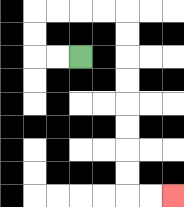{'start': '[3, 2]', 'end': '[7, 8]', 'path_directions': 'L,L,U,U,R,R,R,R,D,D,D,D,D,D,D,D,R,R', 'path_coordinates': '[[3, 2], [2, 2], [1, 2], [1, 1], [1, 0], [2, 0], [3, 0], [4, 0], [5, 0], [5, 1], [5, 2], [5, 3], [5, 4], [5, 5], [5, 6], [5, 7], [5, 8], [6, 8], [7, 8]]'}